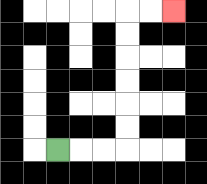{'start': '[2, 6]', 'end': '[7, 0]', 'path_directions': 'R,R,R,U,U,U,U,U,U,R,R', 'path_coordinates': '[[2, 6], [3, 6], [4, 6], [5, 6], [5, 5], [5, 4], [5, 3], [5, 2], [5, 1], [5, 0], [6, 0], [7, 0]]'}